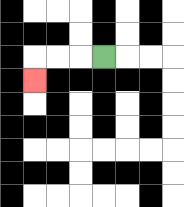{'start': '[4, 2]', 'end': '[1, 3]', 'path_directions': 'L,L,L,D', 'path_coordinates': '[[4, 2], [3, 2], [2, 2], [1, 2], [1, 3]]'}